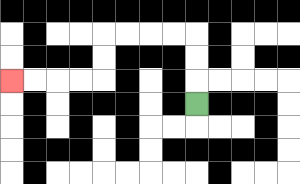{'start': '[8, 4]', 'end': '[0, 3]', 'path_directions': 'U,U,U,L,L,L,L,D,D,L,L,L,L', 'path_coordinates': '[[8, 4], [8, 3], [8, 2], [8, 1], [7, 1], [6, 1], [5, 1], [4, 1], [4, 2], [4, 3], [3, 3], [2, 3], [1, 3], [0, 3]]'}